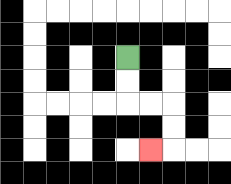{'start': '[5, 2]', 'end': '[6, 6]', 'path_directions': 'D,D,R,R,D,D,L', 'path_coordinates': '[[5, 2], [5, 3], [5, 4], [6, 4], [7, 4], [7, 5], [7, 6], [6, 6]]'}